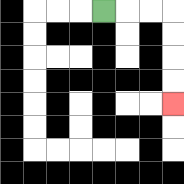{'start': '[4, 0]', 'end': '[7, 4]', 'path_directions': 'R,R,R,D,D,D,D', 'path_coordinates': '[[4, 0], [5, 0], [6, 0], [7, 0], [7, 1], [7, 2], [7, 3], [7, 4]]'}